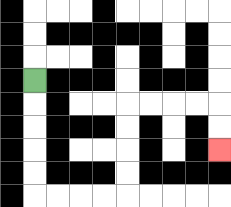{'start': '[1, 3]', 'end': '[9, 6]', 'path_directions': 'D,D,D,D,D,R,R,R,R,U,U,U,U,R,R,R,R,D,D', 'path_coordinates': '[[1, 3], [1, 4], [1, 5], [1, 6], [1, 7], [1, 8], [2, 8], [3, 8], [4, 8], [5, 8], [5, 7], [5, 6], [5, 5], [5, 4], [6, 4], [7, 4], [8, 4], [9, 4], [9, 5], [9, 6]]'}